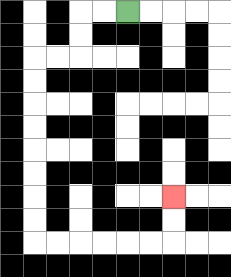{'start': '[5, 0]', 'end': '[7, 8]', 'path_directions': 'L,L,D,D,L,L,D,D,D,D,D,D,D,D,R,R,R,R,R,R,U,U', 'path_coordinates': '[[5, 0], [4, 0], [3, 0], [3, 1], [3, 2], [2, 2], [1, 2], [1, 3], [1, 4], [1, 5], [1, 6], [1, 7], [1, 8], [1, 9], [1, 10], [2, 10], [3, 10], [4, 10], [5, 10], [6, 10], [7, 10], [7, 9], [7, 8]]'}